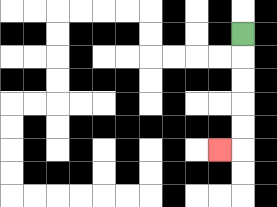{'start': '[10, 1]', 'end': '[9, 6]', 'path_directions': 'D,D,D,D,D,L', 'path_coordinates': '[[10, 1], [10, 2], [10, 3], [10, 4], [10, 5], [10, 6], [9, 6]]'}